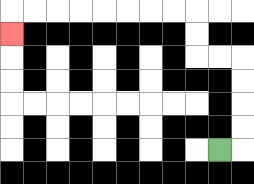{'start': '[9, 6]', 'end': '[0, 1]', 'path_directions': 'R,U,U,U,U,L,L,U,U,L,L,L,L,L,L,L,L,D', 'path_coordinates': '[[9, 6], [10, 6], [10, 5], [10, 4], [10, 3], [10, 2], [9, 2], [8, 2], [8, 1], [8, 0], [7, 0], [6, 0], [5, 0], [4, 0], [3, 0], [2, 0], [1, 0], [0, 0], [0, 1]]'}